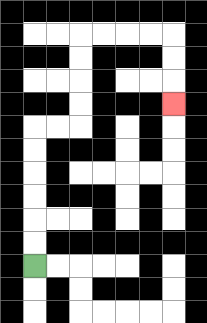{'start': '[1, 11]', 'end': '[7, 4]', 'path_directions': 'U,U,U,U,U,U,R,R,U,U,U,U,R,R,R,R,D,D,D', 'path_coordinates': '[[1, 11], [1, 10], [1, 9], [1, 8], [1, 7], [1, 6], [1, 5], [2, 5], [3, 5], [3, 4], [3, 3], [3, 2], [3, 1], [4, 1], [5, 1], [6, 1], [7, 1], [7, 2], [7, 3], [7, 4]]'}